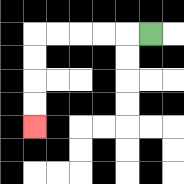{'start': '[6, 1]', 'end': '[1, 5]', 'path_directions': 'L,L,L,L,L,D,D,D,D', 'path_coordinates': '[[6, 1], [5, 1], [4, 1], [3, 1], [2, 1], [1, 1], [1, 2], [1, 3], [1, 4], [1, 5]]'}